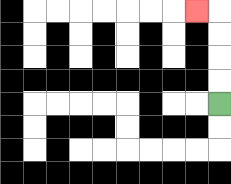{'start': '[9, 4]', 'end': '[8, 0]', 'path_directions': 'U,U,U,U,L', 'path_coordinates': '[[9, 4], [9, 3], [9, 2], [9, 1], [9, 0], [8, 0]]'}